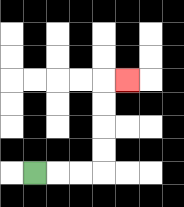{'start': '[1, 7]', 'end': '[5, 3]', 'path_directions': 'R,R,R,U,U,U,U,R', 'path_coordinates': '[[1, 7], [2, 7], [3, 7], [4, 7], [4, 6], [4, 5], [4, 4], [4, 3], [5, 3]]'}